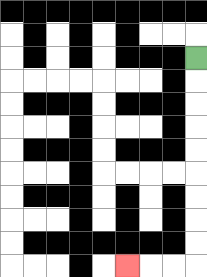{'start': '[8, 2]', 'end': '[5, 11]', 'path_directions': 'D,D,D,D,D,D,D,D,D,L,L,L', 'path_coordinates': '[[8, 2], [8, 3], [8, 4], [8, 5], [8, 6], [8, 7], [8, 8], [8, 9], [8, 10], [8, 11], [7, 11], [6, 11], [5, 11]]'}